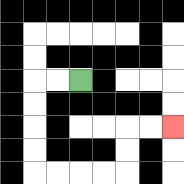{'start': '[3, 3]', 'end': '[7, 5]', 'path_directions': 'L,L,D,D,D,D,R,R,R,R,U,U,R,R', 'path_coordinates': '[[3, 3], [2, 3], [1, 3], [1, 4], [1, 5], [1, 6], [1, 7], [2, 7], [3, 7], [4, 7], [5, 7], [5, 6], [5, 5], [6, 5], [7, 5]]'}